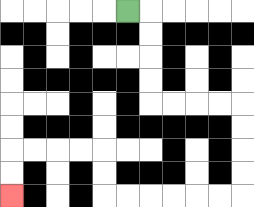{'start': '[5, 0]', 'end': '[0, 8]', 'path_directions': 'R,D,D,D,D,R,R,R,R,D,D,D,D,L,L,L,L,L,L,U,U,L,L,L,L,D,D', 'path_coordinates': '[[5, 0], [6, 0], [6, 1], [6, 2], [6, 3], [6, 4], [7, 4], [8, 4], [9, 4], [10, 4], [10, 5], [10, 6], [10, 7], [10, 8], [9, 8], [8, 8], [7, 8], [6, 8], [5, 8], [4, 8], [4, 7], [4, 6], [3, 6], [2, 6], [1, 6], [0, 6], [0, 7], [0, 8]]'}